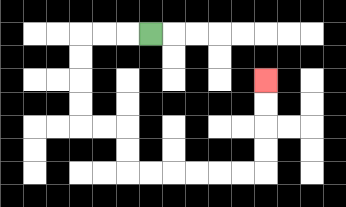{'start': '[6, 1]', 'end': '[11, 3]', 'path_directions': 'L,L,L,D,D,D,D,R,R,D,D,R,R,R,R,R,R,U,U,U,U', 'path_coordinates': '[[6, 1], [5, 1], [4, 1], [3, 1], [3, 2], [3, 3], [3, 4], [3, 5], [4, 5], [5, 5], [5, 6], [5, 7], [6, 7], [7, 7], [8, 7], [9, 7], [10, 7], [11, 7], [11, 6], [11, 5], [11, 4], [11, 3]]'}